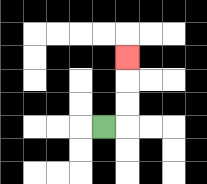{'start': '[4, 5]', 'end': '[5, 2]', 'path_directions': 'R,U,U,U', 'path_coordinates': '[[4, 5], [5, 5], [5, 4], [5, 3], [5, 2]]'}